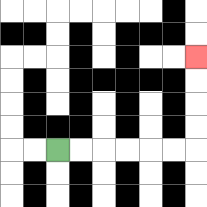{'start': '[2, 6]', 'end': '[8, 2]', 'path_directions': 'R,R,R,R,R,R,U,U,U,U', 'path_coordinates': '[[2, 6], [3, 6], [4, 6], [5, 6], [6, 6], [7, 6], [8, 6], [8, 5], [8, 4], [8, 3], [8, 2]]'}